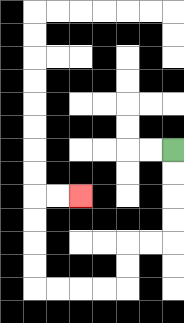{'start': '[7, 6]', 'end': '[3, 8]', 'path_directions': 'D,D,D,D,L,L,D,D,L,L,L,L,U,U,U,U,R,R', 'path_coordinates': '[[7, 6], [7, 7], [7, 8], [7, 9], [7, 10], [6, 10], [5, 10], [5, 11], [5, 12], [4, 12], [3, 12], [2, 12], [1, 12], [1, 11], [1, 10], [1, 9], [1, 8], [2, 8], [3, 8]]'}